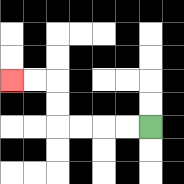{'start': '[6, 5]', 'end': '[0, 3]', 'path_directions': 'L,L,L,L,U,U,L,L', 'path_coordinates': '[[6, 5], [5, 5], [4, 5], [3, 5], [2, 5], [2, 4], [2, 3], [1, 3], [0, 3]]'}